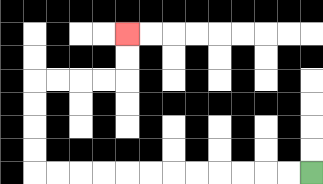{'start': '[13, 7]', 'end': '[5, 1]', 'path_directions': 'L,L,L,L,L,L,L,L,L,L,L,L,U,U,U,U,R,R,R,R,U,U', 'path_coordinates': '[[13, 7], [12, 7], [11, 7], [10, 7], [9, 7], [8, 7], [7, 7], [6, 7], [5, 7], [4, 7], [3, 7], [2, 7], [1, 7], [1, 6], [1, 5], [1, 4], [1, 3], [2, 3], [3, 3], [4, 3], [5, 3], [5, 2], [5, 1]]'}